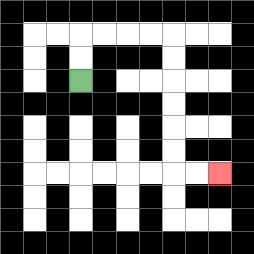{'start': '[3, 3]', 'end': '[9, 7]', 'path_directions': 'U,U,R,R,R,R,D,D,D,D,D,D,R,R', 'path_coordinates': '[[3, 3], [3, 2], [3, 1], [4, 1], [5, 1], [6, 1], [7, 1], [7, 2], [7, 3], [7, 4], [7, 5], [7, 6], [7, 7], [8, 7], [9, 7]]'}